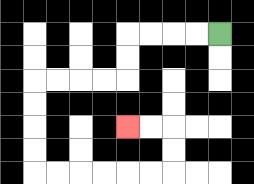{'start': '[9, 1]', 'end': '[5, 5]', 'path_directions': 'L,L,L,L,D,D,L,L,L,L,D,D,D,D,R,R,R,R,R,R,U,U,L,L', 'path_coordinates': '[[9, 1], [8, 1], [7, 1], [6, 1], [5, 1], [5, 2], [5, 3], [4, 3], [3, 3], [2, 3], [1, 3], [1, 4], [1, 5], [1, 6], [1, 7], [2, 7], [3, 7], [4, 7], [5, 7], [6, 7], [7, 7], [7, 6], [7, 5], [6, 5], [5, 5]]'}